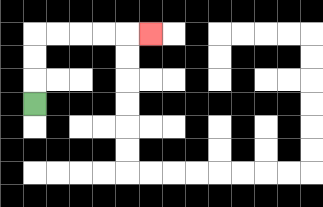{'start': '[1, 4]', 'end': '[6, 1]', 'path_directions': 'U,U,U,R,R,R,R,R', 'path_coordinates': '[[1, 4], [1, 3], [1, 2], [1, 1], [2, 1], [3, 1], [4, 1], [5, 1], [6, 1]]'}